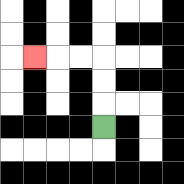{'start': '[4, 5]', 'end': '[1, 2]', 'path_directions': 'U,U,U,L,L,L', 'path_coordinates': '[[4, 5], [4, 4], [4, 3], [4, 2], [3, 2], [2, 2], [1, 2]]'}